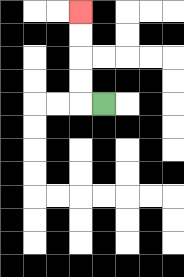{'start': '[4, 4]', 'end': '[3, 0]', 'path_directions': 'L,U,U,U,U', 'path_coordinates': '[[4, 4], [3, 4], [3, 3], [3, 2], [3, 1], [3, 0]]'}